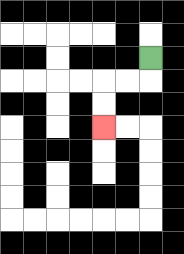{'start': '[6, 2]', 'end': '[4, 5]', 'path_directions': 'D,L,L,D,D', 'path_coordinates': '[[6, 2], [6, 3], [5, 3], [4, 3], [4, 4], [4, 5]]'}